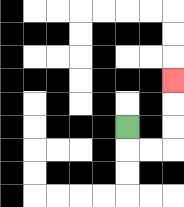{'start': '[5, 5]', 'end': '[7, 3]', 'path_directions': 'D,R,R,U,U,U', 'path_coordinates': '[[5, 5], [5, 6], [6, 6], [7, 6], [7, 5], [7, 4], [7, 3]]'}